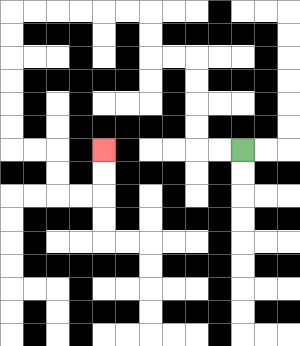{'start': '[10, 6]', 'end': '[4, 6]', 'path_directions': 'L,L,U,U,U,U,L,L,U,U,L,L,L,L,L,L,D,D,D,D,D,D,R,R,D,D,R,R,U,U', 'path_coordinates': '[[10, 6], [9, 6], [8, 6], [8, 5], [8, 4], [8, 3], [8, 2], [7, 2], [6, 2], [6, 1], [6, 0], [5, 0], [4, 0], [3, 0], [2, 0], [1, 0], [0, 0], [0, 1], [0, 2], [0, 3], [0, 4], [0, 5], [0, 6], [1, 6], [2, 6], [2, 7], [2, 8], [3, 8], [4, 8], [4, 7], [4, 6]]'}